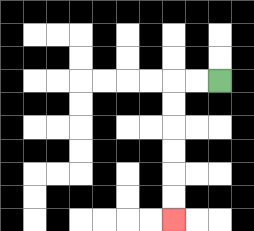{'start': '[9, 3]', 'end': '[7, 9]', 'path_directions': 'L,L,D,D,D,D,D,D', 'path_coordinates': '[[9, 3], [8, 3], [7, 3], [7, 4], [7, 5], [7, 6], [7, 7], [7, 8], [7, 9]]'}